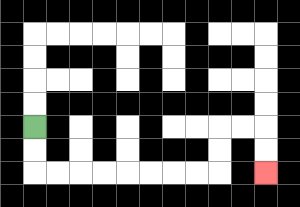{'start': '[1, 5]', 'end': '[11, 7]', 'path_directions': 'D,D,R,R,R,R,R,R,R,R,U,U,R,R,D,D', 'path_coordinates': '[[1, 5], [1, 6], [1, 7], [2, 7], [3, 7], [4, 7], [5, 7], [6, 7], [7, 7], [8, 7], [9, 7], [9, 6], [9, 5], [10, 5], [11, 5], [11, 6], [11, 7]]'}